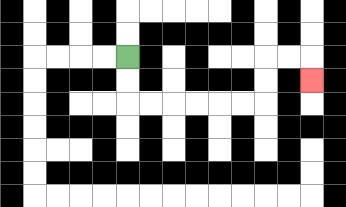{'start': '[5, 2]', 'end': '[13, 3]', 'path_directions': 'D,D,R,R,R,R,R,R,U,U,R,R,D', 'path_coordinates': '[[5, 2], [5, 3], [5, 4], [6, 4], [7, 4], [8, 4], [9, 4], [10, 4], [11, 4], [11, 3], [11, 2], [12, 2], [13, 2], [13, 3]]'}